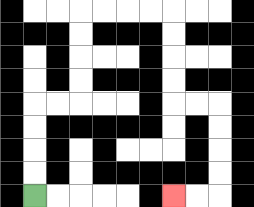{'start': '[1, 8]', 'end': '[7, 8]', 'path_directions': 'U,U,U,U,R,R,U,U,U,U,R,R,R,R,D,D,D,D,R,R,D,D,D,D,L,L', 'path_coordinates': '[[1, 8], [1, 7], [1, 6], [1, 5], [1, 4], [2, 4], [3, 4], [3, 3], [3, 2], [3, 1], [3, 0], [4, 0], [5, 0], [6, 0], [7, 0], [7, 1], [7, 2], [7, 3], [7, 4], [8, 4], [9, 4], [9, 5], [9, 6], [9, 7], [9, 8], [8, 8], [7, 8]]'}